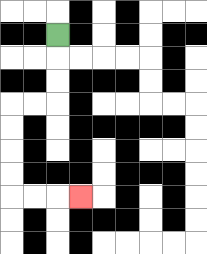{'start': '[2, 1]', 'end': '[3, 8]', 'path_directions': 'D,D,D,L,L,D,D,D,D,R,R,R', 'path_coordinates': '[[2, 1], [2, 2], [2, 3], [2, 4], [1, 4], [0, 4], [0, 5], [0, 6], [0, 7], [0, 8], [1, 8], [2, 8], [3, 8]]'}